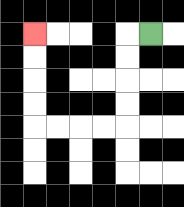{'start': '[6, 1]', 'end': '[1, 1]', 'path_directions': 'L,D,D,D,D,L,L,L,L,U,U,U,U', 'path_coordinates': '[[6, 1], [5, 1], [5, 2], [5, 3], [5, 4], [5, 5], [4, 5], [3, 5], [2, 5], [1, 5], [1, 4], [1, 3], [1, 2], [1, 1]]'}